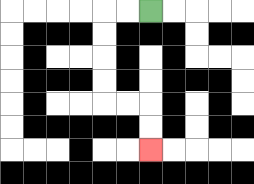{'start': '[6, 0]', 'end': '[6, 6]', 'path_directions': 'L,L,D,D,D,D,R,R,D,D', 'path_coordinates': '[[6, 0], [5, 0], [4, 0], [4, 1], [4, 2], [4, 3], [4, 4], [5, 4], [6, 4], [6, 5], [6, 6]]'}